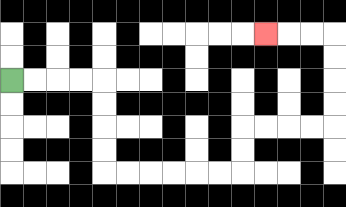{'start': '[0, 3]', 'end': '[11, 1]', 'path_directions': 'R,R,R,R,D,D,D,D,R,R,R,R,R,R,U,U,R,R,R,R,U,U,U,U,L,L,L', 'path_coordinates': '[[0, 3], [1, 3], [2, 3], [3, 3], [4, 3], [4, 4], [4, 5], [4, 6], [4, 7], [5, 7], [6, 7], [7, 7], [8, 7], [9, 7], [10, 7], [10, 6], [10, 5], [11, 5], [12, 5], [13, 5], [14, 5], [14, 4], [14, 3], [14, 2], [14, 1], [13, 1], [12, 1], [11, 1]]'}